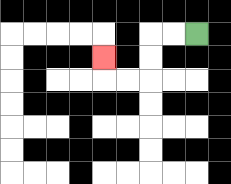{'start': '[8, 1]', 'end': '[4, 2]', 'path_directions': 'L,L,D,D,L,L,U', 'path_coordinates': '[[8, 1], [7, 1], [6, 1], [6, 2], [6, 3], [5, 3], [4, 3], [4, 2]]'}